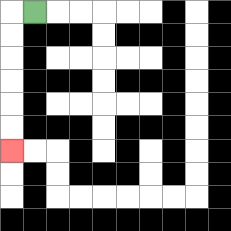{'start': '[1, 0]', 'end': '[0, 6]', 'path_directions': 'L,D,D,D,D,D,D', 'path_coordinates': '[[1, 0], [0, 0], [0, 1], [0, 2], [0, 3], [0, 4], [0, 5], [0, 6]]'}